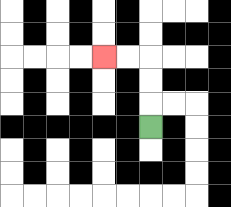{'start': '[6, 5]', 'end': '[4, 2]', 'path_directions': 'U,U,U,L,L', 'path_coordinates': '[[6, 5], [6, 4], [6, 3], [6, 2], [5, 2], [4, 2]]'}